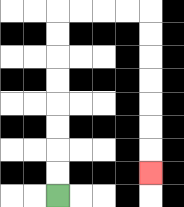{'start': '[2, 8]', 'end': '[6, 7]', 'path_directions': 'U,U,U,U,U,U,U,U,R,R,R,R,D,D,D,D,D,D,D', 'path_coordinates': '[[2, 8], [2, 7], [2, 6], [2, 5], [2, 4], [2, 3], [2, 2], [2, 1], [2, 0], [3, 0], [4, 0], [5, 0], [6, 0], [6, 1], [6, 2], [6, 3], [6, 4], [6, 5], [6, 6], [6, 7]]'}